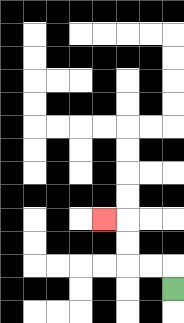{'start': '[7, 12]', 'end': '[4, 9]', 'path_directions': 'U,L,L,U,U,L', 'path_coordinates': '[[7, 12], [7, 11], [6, 11], [5, 11], [5, 10], [5, 9], [4, 9]]'}